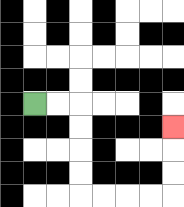{'start': '[1, 4]', 'end': '[7, 5]', 'path_directions': 'R,R,D,D,D,D,R,R,R,R,U,U,U', 'path_coordinates': '[[1, 4], [2, 4], [3, 4], [3, 5], [3, 6], [3, 7], [3, 8], [4, 8], [5, 8], [6, 8], [7, 8], [7, 7], [7, 6], [7, 5]]'}